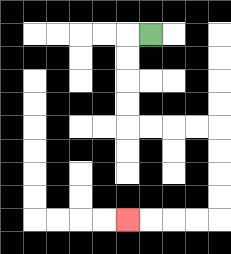{'start': '[6, 1]', 'end': '[5, 9]', 'path_directions': 'L,D,D,D,D,R,R,R,R,D,D,D,D,L,L,L,L', 'path_coordinates': '[[6, 1], [5, 1], [5, 2], [5, 3], [5, 4], [5, 5], [6, 5], [7, 5], [8, 5], [9, 5], [9, 6], [9, 7], [9, 8], [9, 9], [8, 9], [7, 9], [6, 9], [5, 9]]'}